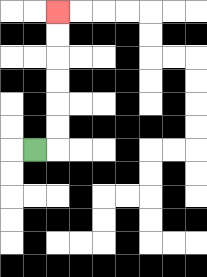{'start': '[1, 6]', 'end': '[2, 0]', 'path_directions': 'R,U,U,U,U,U,U', 'path_coordinates': '[[1, 6], [2, 6], [2, 5], [2, 4], [2, 3], [2, 2], [2, 1], [2, 0]]'}